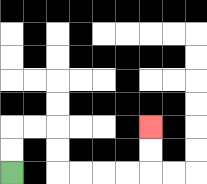{'start': '[0, 7]', 'end': '[6, 5]', 'path_directions': 'U,U,R,R,D,D,R,R,R,R,U,U', 'path_coordinates': '[[0, 7], [0, 6], [0, 5], [1, 5], [2, 5], [2, 6], [2, 7], [3, 7], [4, 7], [5, 7], [6, 7], [6, 6], [6, 5]]'}